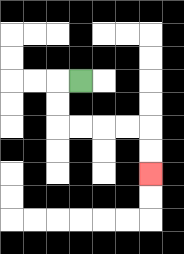{'start': '[3, 3]', 'end': '[6, 7]', 'path_directions': 'L,D,D,R,R,R,R,D,D', 'path_coordinates': '[[3, 3], [2, 3], [2, 4], [2, 5], [3, 5], [4, 5], [5, 5], [6, 5], [6, 6], [6, 7]]'}